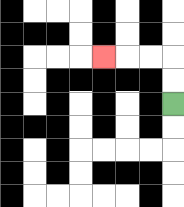{'start': '[7, 4]', 'end': '[4, 2]', 'path_directions': 'U,U,L,L,L', 'path_coordinates': '[[7, 4], [7, 3], [7, 2], [6, 2], [5, 2], [4, 2]]'}